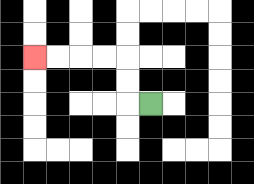{'start': '[6, 4]', 'end': '[1, 2]', 'path_directions': 'L,U,U,L,L,L,L', 'path_coordinates': '[[6, 4], [5, 4], [5, 3], [5, 2], [4, 2], [3, 2], [2, 2], [1, 2]]'}